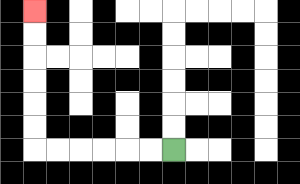{'start': '[7, 6]', 'end': '[1, 0]', 'path_directions': 'L,L,L,L,L,L,U,U,U,U,U,U', 'path_coordinates': '[[7, 6], [6, 6], [5, 6], [4, 6], [3, 6], [2, 6], [1, 6], [1, 5], [1, 4], [1, 3], [1, 2], [1, 1], [1, 0]]'}